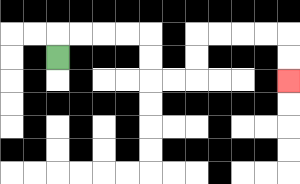{'start': '[2, 2]', 'end': '[12, 3]', 'path_directions': 'U,R,R,R,R,D,D,R,R,U,U,R,R,R,R,D,D', 'path_coordinates': '[[2, 2], [2, 1], [3, 1], [4, 1], [5, 1], [6, 1], [6, 2], [6, 3], [7, 3], [8, 3], [8, 2], [8, 1], [9, 1], [10, 1], [11, 1], [12, 1], [12, 2], [12, 3]]'}